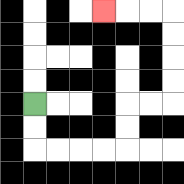{'start': '[1, 4]', 'end': '[4, 0]', 'path_directions': 'D,D,R,R,R,R,U,U,R,R,U,U,U,U,L,L,L', 'path_coordinates': '[[1, 4], [1, 5], [1, 6], [2, 6], [3, 6], [4, 6], [5, 6], [5, 5], [5, 4], [6, 4], [7, 4], [7, 3], [7, 2], [7, 1], [7, 0], [6, 0], [5, 0], [4, 0]]'}